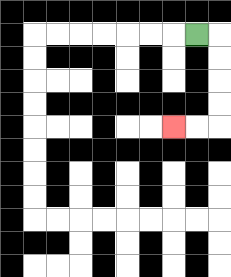{'start': '[8, 1]', 'end': '[7, 5]', 'path_directions': 'R,D,D,D,D,L,L', 'path_coordinates': '[[8, 1], [9, 1], [9, 2], [9, 3], [9, 4], [9, 5], [8, 5], [7, 5]]'}